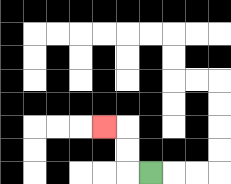{'start': '[6, 7]', 'end': '[4, 5]', 'path_directions': 'L,U,U,L', 'path_coordinates': '[[6, 7], [5, 7], [5, 6], [5, 5], [4, 5]]'}